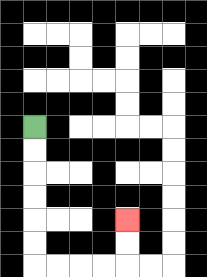{'start': '[1, 5]', 'end': '[5, 9]', 'path_directions': 'D,D,D,D,D,D,R,R,R,R,U,U', 'path_coordinates': '[[1, 5], [1, 6], [1, 7], [1, 8], [1, 9], [1, 10], [1, 11], [2, 11], [3, 11], [4, 11], [5, 11], [5, 10], [5, 9]]'}